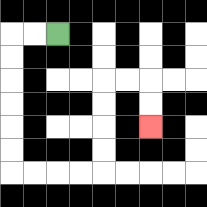{'start': '[2, 1]', 'end': '[6, 5]', 'path_directions': 'L,L,D,D,D,D,D,D,R,R,R,R,U,U,U,U,R,R,D,D', 'path_coordinates': '[[2, 1], [1, 1], [0, 1], [0, 2], [0, 3], [0, 4], [0, 5], [0, 6], [0, 7], [1, 7], [2, 7], [3, 7], [4, 7], [4, 6], [4, 5], [4, 4], [4, 3], [5, 3], [6, 3], [6, 4], [6, 5]]'}